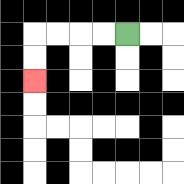{'start': '[5, 1]', 'end': '[1, 3]', 'path_directions': 'L,L,L,L,D,D', 'path_coordinates': '[[5, 1], [4, 1], [3, 1], [2, 1], [1, 1], [1, 2], [1, 3]]'}